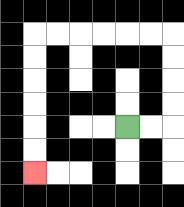{'start': '[5, 5]', 'end': '[1, 7]', 'path_directions': 'R,R,U,U,U,U,L,L,L,L,L,L,D,D,D,D,D,D', 'path_coordinates': '[[5, 5], [6, 5], [7, 5], [7, 4], [7, 3], [7, 2], [7, 1], [6, 1], [5, 1], [4, 1], [3, 1], [2, 1], [1, 1], [1, 2], [1, 3], [1, 4], [1, 5], [1, 6], [1, 7]]'}